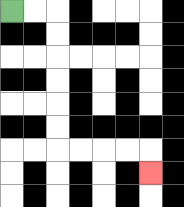{'start': '[0, 0]', 'end': '[6, 7]', 'path_directions': 'R,R,D,D,D,D,D,D,R,R,R,R,D', 'path_coordinates': '[[0, 0], [1, 0], [2, 0], [2, 1], [2, 2], [2, 3], [2, 4], [2, 5], [2, 6], [3, 6], [4, 6], [5, 6], [6, 6], [6, 7]]'}